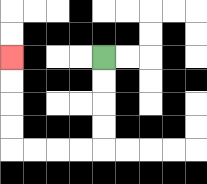{'start': '[4, 2]', 'end': '[0, 2]', 'path_directions': 'D,D,D,D,L,L,L,L,U,U,U,U', 'path_coordinates': '[[4, 2], [4, 3], [4, 4], [4, 5], [4, 6], [3, 6], [2, 6], [1, 6], [0, 6], [0, 5], [0, 4], [0, 3], [0, 2]]'}